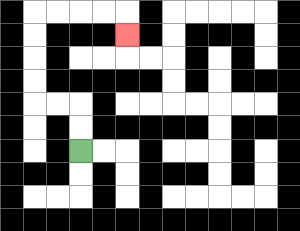{'start': '[3, 6]', 'end': '[5, 1]', 'path_directions': 'U,U,L,L,U,U,U,U,R,R,R,R,D', 'path_coordinates': '[[3, 6], [3, 5], [3, 4], [2, 4], [1, 4], [1, 3], [1, 2], [1, 1], [1, 0], [2, 0], [3, 0], [4, 0], [5, 0], [5, 1]]'}